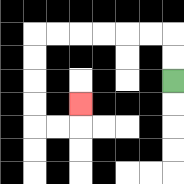{'start': '[7, 3]', 'end': '[3, 4]', 'path_directions': 'U,U,L,L,L,L,L,L,D,D,D,D,R,R,U', 'path_coordinates': '[[7, 3], [7, 2], [7, 1], [6, 1], [5, 1], [4, 1], [3, 1], [2, 1], [1, 1], [1, 2], [1, 3], [1, 4], [1, 5], [2, 5], [3, 5], [3, 4]]'}